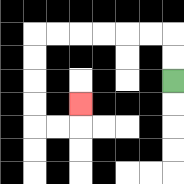{'start': '[7, 3]', 'end': '[3, 4]', 'path_directions': 'U,U,L,L,L,L,L,L,D,D,D,D,R,R,U', 'path_coordinates': '[[7, 3], [7, 2], [7, 1], [6, 1], [5, 1], [4, 1], [3, 1], [2, 1], [1, 1], [1, 2], [1, 3], [1, 4], [1, 5], [2, 5], [3, 5], [3, 4]]'}